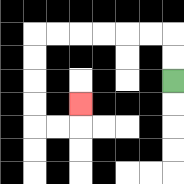{'start': '[7, 3]', 'end': '[3, 4]', 'path_directions': 'U,U,L,L,L,L,L,L,D,D,D,D,R,R,U', 'path_coordinates': '[[7, 3], [7, 2], [7, 1], [6, 1], [5, 1], [4, 1], [3, 1], [2, 1], [1, 1], [1, 2], [1, 3], [1, 4], [1, 5], [2, 5], [3, 5], [3, 4]]'}